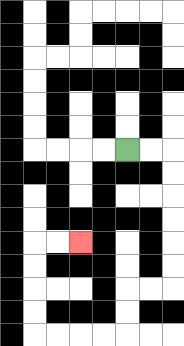{'start': '[5, 6]', 'end': '[3, 10]', 'path_directions': 'R,R,D,D,D,D,D,D,L,L,D,D,L,L,L,L,U,U,U,U,R,R', 'path_coordinates': '[[5, 6], [6, 6], [7, 6], [7, 7], [7, 8], [7, 9], [7, 10], [7, 11], [7, 12], [6, 12], [5, 12], [5, 13], [5, 14], [4, 14], [3, 14], [2, 14], [1, 14], [1, 13], [1, 12], [1, 11], [1, 10], [2, 10], [3, 10]]'}